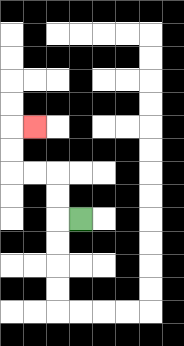{'start': '[3, 9]', 'end': '[1, 5]', 'path_directions': 'L,U,U,L,L,U,U,R', 'path_coordinates': '[[3, 9], [2, 9], [2, 8], [2, 7], [1, 7], [0, 7], [0, 6], [0, 5], [1, 5]]'}